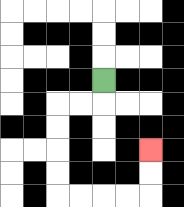{'start': '[4, 3]', 'end': '[6, 6]', 'path_directions': 'D,L,L,D,D,D,D,R,R,R,R,U,U', 'path_coordinates': '[[4, 3], [4, 4], [3, 4], [2, 4], [2, 5], [2, 6], [2, 7], [2, 8], [3, 8], [4, 8], [5, 8], [6, 8], [6, 7], [6, 6]]'}